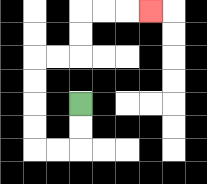{'start': '[3, 4]', 'end': '[6, 0]', 'path_directions': 'D,D,L,L,U,U,U,U,R,R,U,U,R,R,R', 'path_coordinates': '[[3, 4], [3, 5], [3, 6], [2, 6], [1, 6], [1, 5], [1, 4], [1, 3], [1, 2], [2, 2], [3, 2], [3, 1], [3, 0], [4, 0], [5, 0], [6, 0]]'}